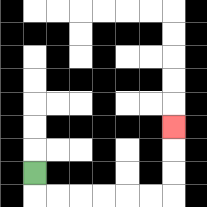{'start': '[1, 7]', 'end': '[7, 5]', 'path_directions': 'D,R,R,R,R,R,R,U,U,U', 'path_coordinates': '[[1, 7], [1, 8], [2, 8], [3, 8], [4, 8], [5, 8], [6, 8], [7, 8], [7, 7], [7, 6], [7, 5]]'}